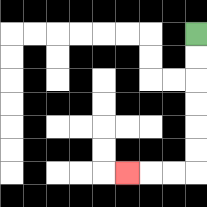{'start': '[8, 1]', 'end': '[5, 7]', 'path_directions': 'D,D,D,D,D,D,L,L,L', 'path_coordinates': '[[8, 1], [8, 2], [8, 3], [8, 4], [8, 5], [8, 6], [8, 7], [7, 7], [6, 7], [5, 7]]'}